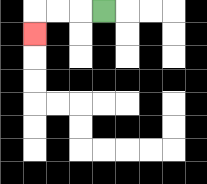{'start': '[4, 0]', 'end': '[1, 1]', 'path_directions': 'L,L,L,D', 'path_coordinates': '[[4, 0], [3, 0], [2, 0], [1, 0], [1, 1]]'}